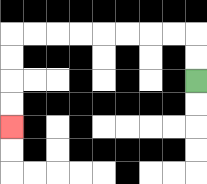{'start': '[8, 3]', 'end': '[0, 5]', 'path_directions': 'U,U,L,L,L,L,L,L,L,L,D,D,D,D', 'path_coordinates': '[[8, 3], [8, 2], [8, 1], [7, 1], [6, 1], [5, 1], [4, 1], [3, 1], [2, 1], [1, 1], [0, 1], [0, 2], [0, 3], [0, 4], [0, 5]]'}